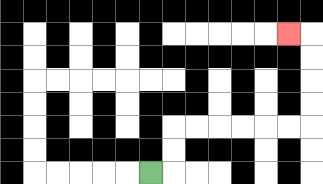{'start': '[6, 7]', 'end': '[12, 1]', 'path_directions': 'R,U,U,R,R,R,R,R,R,U,U,U,U,L', 'path_coordinates': '[[6, 7], [7, 7], [7, 6], [7, 5], [8, 5], [9, 5], [10, 5], [11, 5], [12, 5], [13, 5], [13, 4], [13, 3], [13, 2], [13, 1], [12, 1]]'}